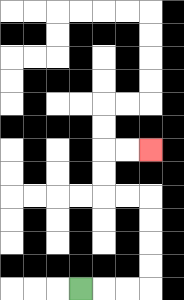{'start': '[3, 12]', 'end': '[6, 6]', 'path_directions': 'R,R,R,U,U,U,U,L,L,U,U,R,R', 'path_coordinates': '[[3, 12], [4, 12], [5, 12], [6, 12], [6, 11], [6, 10], [6, 9], [6, 8], [5, 8], [4, 8], [4, 7], [4, 6], [5, 6], [6, 6]]'}